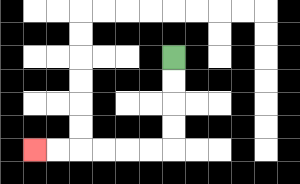{'start': '[7, 2]', 'end': '[1, 6]', 'path_directions': 'D,D,D,D,L,L,L,L,L,L', 'path_coordinates': '[[7, 2], [7, 3], [7, 4], [7, 5], [7, 6], [6, 6], [5, 6], [4, 6], [3, 6], [2, 6], [1, 6]]'}